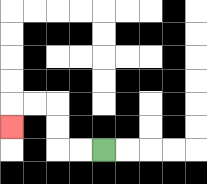{'start': '[4, 6]', 'end': '[0, 5]', 'path_directions': 'L,L,U,U,L,L,D', 'path_coordinates': '[[4, 6], [3, 6], [2, 6], [2, 5], [2, 4], [1, 4], [0, 4], [0, 5]]'}